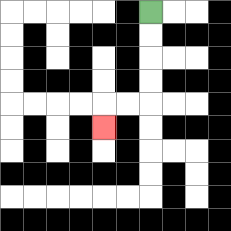{'start': '[6, 0]', 'end': '[4, 5]', 'path_directions': 'D,D,D,D,L,L,D', 'path_coordinates': '[[6, 0], [6, 1], [6, 2], [6, 3], [6, 4], [5, 4], [4, 4], [4, 5]]'}